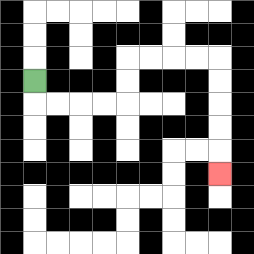{'start': '[1, 3]', 'end': '[9, 7]', 'path_directions': 'D,R,R,R,R,U,U,R,R,R,R,D,D,D,D,D', 'path_coordinates': '[[1, 3], [1, 4], [2, 4], [3, 4], [4, 4], [5, 4], [5, 3], [5, 2], [6, 2], [7, 2], [8, 2], [9, 2], [9, 3], [9, 4], [9, 5], [9, 6], [9, 7]]'}